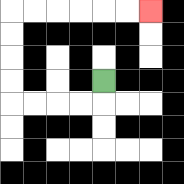{'start': '[4, 3]', 'end': '[6, 0]', 'path_directions': 'D,L,L,L,L,U,U,U,U,R,R,R,R,R,R', 'path_coordinates': '[[4, 3], [4, 4], [3, 4], [2, 4], [1, 4], [0, 4], [0, 3], [0, 2], [0, 1], [0, 0], [1, 0], [2, 0], [3, 0], [4, 0], [5, 0], [6, 0]]'}